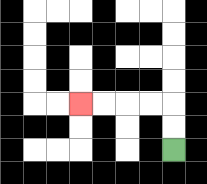{'start': '[7, 6]', 'end': '[3, 4]', 'path_directions': 'U,U,L,L,L,L', 'path_coordinates': '[[7, 6], [7, 5], [7, 4], [6, 4], [5, 4], [4, 4], [3, 4]]'}